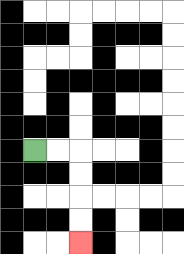{'start': '[1, 6]', 'end': '[3, 10]', 'path_directions': 'R,R,D,D,D,D', 'path_coordinates': '[[1, 6], [2, 6], [3, 6], [3, 7], [3, 8], [3, 9], [3, 10]]'}